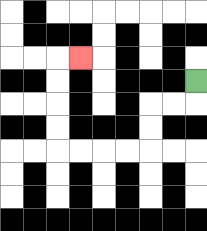{'start': '[8, 3]', 'end': '[3, 2]', 'path_directions': 'D,L,L,D,D,L,L,L,L,U,U,U,U,R', 'path_coordinates': '[[8, 3], [8, 4], [7, 4], [6, 4], [6, 5], [6, 6], [5, 6], [4, 6], [3, 6], [2, 6], [2, 5], [2, 4], [2, 3], [2, 2], [3, 2]]'}